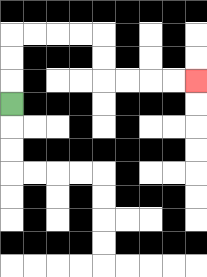{'start': '[0, 4]', 'end': '[8, 3]', 'path_directions': 'U,U,U,R,R,R,R,D,D,R,R,R,R', 'path_coordinates': '[[0, 4], [0, 3], [0, 2], [0, 1], [1, 1], [2, 1], [3, 1], [4, 1], [4, 2], [4, 3], [5, 3], [6, 3], [7, 3], [8, 3]]'}